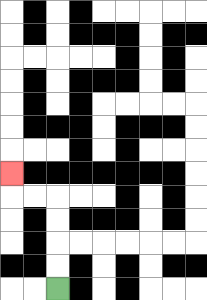{'start': '[2, 12]', 'end': '[0, 7]', 'path_directions': 'U,U,U,U,L,L,U', 'path_coordinates': '[[2, 12], [2, 11], [2, 10], [2, 9], [2, 8], [1, 8], [0, 8], [0, 7]]'}